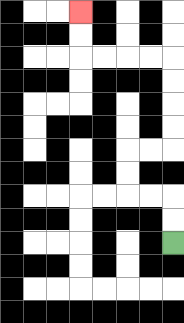{'start': '[7, 10]', 'end': '[3, 0]', 'path_directions': 'U,U,L,L,U,U,R,R,U,U,U,U,L,L,L,L,U,U', 'path_coordinates': '[[7, 10], [7, 9], [7, 8], [6, 8], [5, 8], [5, 7], [5, 6], [6, 6], [7, 6], [7, 5], [7, 4], [7, 3], [7, 2], [6, 2], [5, 2], [4, 2], [3, 2], [3, 1], [3, 0]]'}